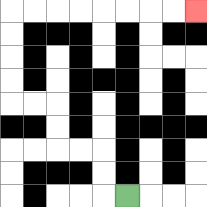{'start': '[5, 8]', 'end': '[8, 0]', 'path_directions': 'L,U,U,L,L,U,U,L,L,U,U,U,U,R,R,R,R,R,R,R,R', 'path_coordinates': '[[5, 8], [4, 8], [4, 7], [4, 6], [3, 6], [2, 6], [2, 5], [2, 4], [1, 4], [0, 4], [0, 3], [0, 2], [0, 1], [0, 0], [1, 0], [2, 0], [3, 0], [4, 0], [5, 0], [6, 0], [7, 0], [8, 0]]'}